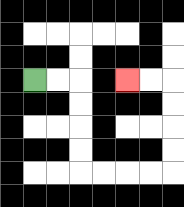{'start': '[1, 3]', 'end': '[5, 3]', 'path_directions': 'R,R,D,D,D,D,R,R,R,R,U,U,U,U,L,L', 'path_coordinates': '[[1, 3], [2, 3], [3, 3], [3, 4], [3, 5], [3, 6], [3, 7], [4, 7], [5, 7], [6, 7], [7, 7], [7, 6], [7, 5], [7, 4], [7, 3], [6, 3], [5, 3]]'}